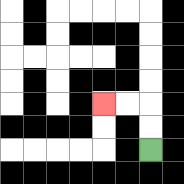{'start': '[6, 6]', 'end': '[4, 4]', 'path_directions': 'U,U,L,L', 'path_coordinates': '[[6, 6], [6, 5], [6, 4], [5, 4], [4, 4]]'}